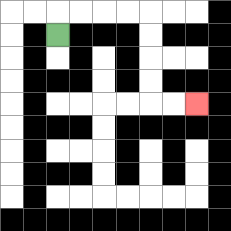{'start': '[2, 1]', 'end': '[8, 4]', 'path_directions': 'U,R,R,R,R,D,D,D,D,R,R', 'path_coordinates': '[[2, 1], [2, 0], [3, 0], [4, 0], [5, 0], [6, 0], [6, 1], [6, 2], [6, 3], [6, 4], [7, 4], [8, 4]]'}